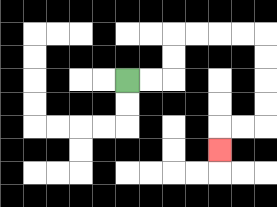{'start': '[5, 3]', 'end': '[9, 6]', 'path_directions': 'R,R,U,U,R,R,R,R,D,D,D,D,L,L,D', 'path_coordinates': '[[5, 3], [6, 3], [7, 3], [7, 2], [7, 1], [8, 1], [9, 1], [10, 1], [11, 1], [11, 2], [11, 3], [11, 4], [11, 5], [10, 5], [9, 5], [9, 6]]'}